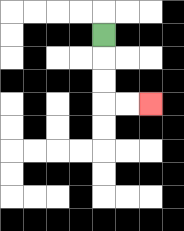{'start': '[4, 1]', 'end': '[6, 4]', 'path_directions': 'D,D,D,R,R', 'path_coordinates': '[[4, 1], [4, 2], [4, 3], [4, 4], [5, 4], [6, 4]]'}